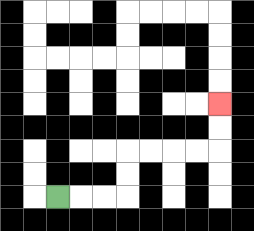{'start': '[2, 8]', 'end': '[9, 4]', 'path_directions': 'R,R,R,U,U,R,R,R,R,U,U', 'path_coordinates': '[[2, 8], [3, 8], [4, 8], [5, 8], [5, 7], [5, 6], [6, 6], [7, 6], [8, 6], [9, 6], [9, 5], [9, 4]]'}